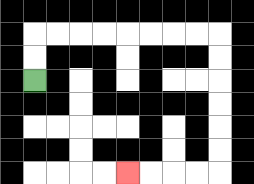{'start': '[1, 3]', 'end': '[5, 7]', 'path_directions': 'U,U,R,R,R,R,R,R,R,R,D,D,D,D,D,D,L,L,L,L', 'path_coordinates': '[[1, 3], [1, 2], [1, 1], [2, 1], [3, 1], [4, 1], [5, 1], [6, 1], [7, 1], [8, 1], [9, 1], [9, 2], [9, 3], [9, 4], [9, 5], [9, 6], [9, 7], [8, 7], [7, 7], [6, 7], [5, 7]]'}